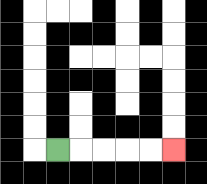{'start': '[2, 6]', 'end': '[7, 6]', 'path_directions': 'R,R,R,R,R', 'path_coordinates': '[[2, 6], [3, 6], [4, 6], [5, 6], [6, 6], [7, 6]]'}